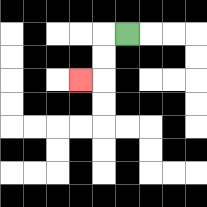{'start': '[5, 1]', 'end': '[3, 3]', 'path_directions': 'L,D,D,L', 'path_coordinates': '[[5, 1], [4, 1], [4, 2], [4, 3], [3, 3]]'}